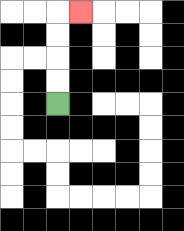{'start': '[2, 4]', 'end': '[3, 0]', 'path_directions': 'U,U,U,U,R', 'path_coordinates': '[[2, 4], [2, 3], [2, 2], [2, 1], [2, 0], [3, 0]]'}